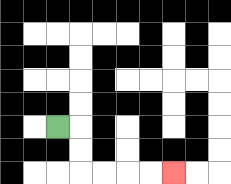{'start': '[2, 5]', 'end': '[7, 7]', 'path_directions': 'R,D,D,R,R,R,R', 'path_coordinates': '[[2, 5], [3, 5], [3, 6], [3, 7], [4, 7], [5, 7], [6, 7], [7, 7]]'}